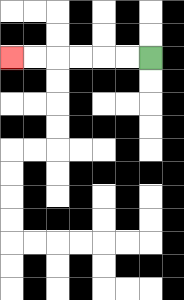{'start': '[6, 2]', 'end': '[0, 2]', 'path_directions': 'L,L,L,L,L,L', 'path_coordinates': '[[6, 2], [5, 2], [4, 2], [3, 2], [2, 2], [1, 2], [0, 2]]'}